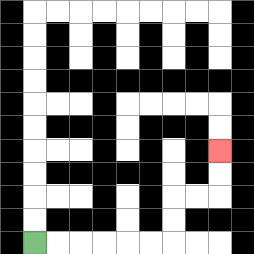{'start': '[1, 10]', 'end': '[9, 6]', 'path_directions': 'R,R,R,R,R,R,U,U,R,R,U,U', 'path_coordinates': '[[1, 10], [2, 10], [3, 10], [4, 10], [5, 10], [6, 10], [7, 10], [7, 9], [7, 8], [8, 8], [9, 8], [9, 7], [9, 6]]'}